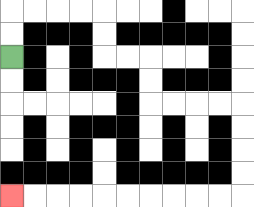{'start': '[0, 2]', 'end': '[0, 8]', 'path_directions': 'U,U,R,R,R,R,D,D,R,R,D,D,R,R,R,R,D,D,D,D,L,L,L,L,L,L,L,L,L,L', 'path_coordinates': '[[0, 2], [0, 1], [0, 0], [1, 0], [2, 0], [3, 0], [4, 0], [4, 1], [4, 2], [5, 2], [6, 2], [6, 3], [6, 4], [7, 4], [8, 4], [9, 4], [10, 4], [10, 5], [10, 6], [10, 7], [10, 8], [9, 8], [8, 8], [7, 8], [6, 8], [5, 8], [4, 8], [3, 8], [2, 8], [1, 8], [0, 8]]'}